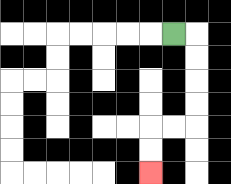{'start': '[7, 1]', 'end': '[6, 7]', 'path_directions': 'R,D,D,D,D,L,L,D,D', 'path_coordinates': '[[7, 1], [8, 1], [8, 2], [8, 3], [8, 4], [8, 5], [7, 5], [6, 5], [6, 6], [6, 7]]'}